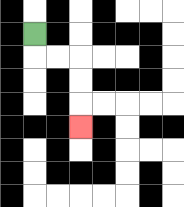{'start': '[1, 1]', 'end': '[3, 5]', 'path_directions': 'D,R,R,D,D,D', 'path_coordinates': '[[1, 1], [1, 2], [2, 2], [3, 2], [3, 3], [3, 4], [3, 5]]'}